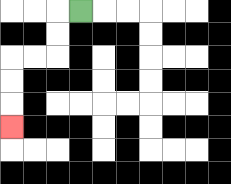{'start': '[3, 0]', 'end': '[0, 5]', 'path_directions': 'L,D,D,L,L,D,D,D', 'path_coordinates': '[[3, 0], [2, 0], [2, 1], [2, 2], [1, 2], [0, 2], [0, 3], [0, 4], [0, 5]]'}